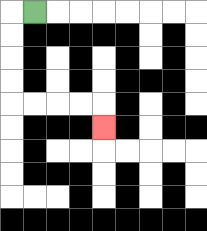{'start': '[1, 0]', 'end': '[4, 5]', 'path_directions': 'L,D,D,D,D,R,R,R,R,D', 'path_coordinates': '[[1, 0], [0, 0], [0, 1], [0, 2], [0, 3], [0, 4], [1, 4], [2, 4], [3, 4], [4, 4], [4, 5]]'}